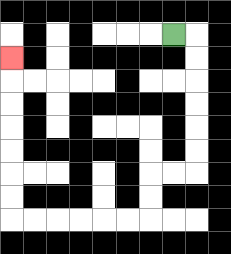{'start': '[7, 1]', 'end': '[0, 2]', 'path_directions': 'R,D,D,D,D,D,D,L,L,D,D,L,L,L,L,L,L,U,U,U,U,U,U,U', 'path_coordinates': '[[7, 1], [8, 1], [8, 2], [8, 3], [8, 4], [8, 5], [8, 6], [8, 7], [7, 7], [6, 7], [6, 8], [6, 9], [5, 9], [4, 9], [3, 9], [2, 9], [1, 9], [0, 9], [0, 8], [0, 7], [0, 6], [0, 5], [0, 4], [0, 3], [0, 2]]'}